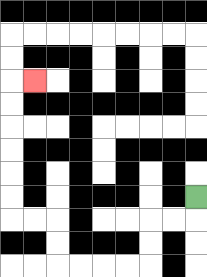{'start': '[8, 8]', 'end': '[1, 3]', 'path_directions': 'D,L,L,D,D,L,L,L,L,U,U,L,L,U,U,U,U,U,U,R', 'path_coordinates': '[[8, 8], [8, 9], [7, 9], [6, 9], [6, 10], [6, 11], [5, 11], [4, 11], [3, 11], [2, 11], [2, 10], [2, 9], [1, 9], [0, 9], [0, 8], [0, 7], [0, 6], [0, 5], [0, 4], [0, 3], [1, 3]]'}